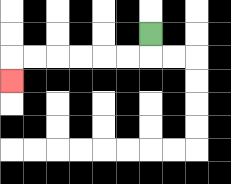{'start': '[6, 1]', 'end': '[0, 3]', 'path_directions': 'D,L,L,L,L,L,L,D', 'path_coordinates': '[[6, 1], [6, 2], [5, 2], [4, 2], [3, 2], [2, 2], [1, 2], [0, 2], [0, 3]]'}